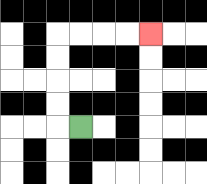{'start': '[3, 5]', 'end': '[6, 1]', 'path_directions': 'L,U,U,U,U,R,R,R,R', 'path_coordinates': '[[3, 5], [2, 5], [2, 4], [2, 3], [2, 2], [2, 1], [3, 1], [4, 1], [5, 1], [6, 1]]'}